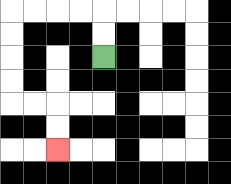{'start': '[4, 2]', 'end': '[2, 6]', 'path_directions': 'U,U,L,L,L,L,D,D,D,D,R,R,D,D', 'path_coordinates': '[[4, 2], [4, 1], [4, 0], [3, 0], [2, 0], [1, 0], [0, 0], [0, 1], [0, 2], [0, 3], [0, 4], [1, 4], [2, 4], [2, 5], [2, 6]]'}